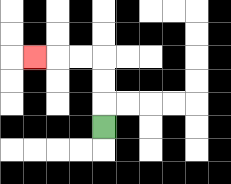{'start': '[4, 5]', 'end': '[1, 2]', 'path_directions': 'U,U,U,L,L,L', 'path_coordinates': '[[4, 5], [4, 4], [4, 3], [4, 2], [3, 2], [2, 2], [1, 2]]'}